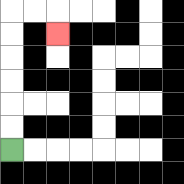{'start': '[0, 6]', 'end': '[2, 1]', 'path_directions': 'U,U,U,U,U,U,R,R,D', 'path_coordinates': '[[0, 6], [0, 5], [0, 4], [0, 3], [0, 2], [0, 1], [0, 0], [1, 0], [2, 0], [2, 1]]'}